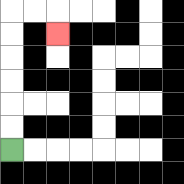{'start': '[0, 6]', 'end': '[2, 1]', 'path_directions': 'U,U,U,U,U,U,R,R,D', 'path_coordinates': '[[0, 6], [0, 5], [0, 4], [0, 3], [0, 2], [0, 1], [0, 0], [1, 0], [2, 0], [2, 1]]'}